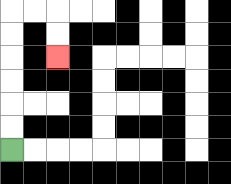{'start': '[0, 6]', 'end': '[2, 2]', 'path_directions': 'U,U,U,U,U,U,R,R,D,D', 'path_coordinates': '[[0, 6], [0, 5], [0, 4], [0, 3], [0, 2], [0, 1], [0, 0], [1, 0], [2, 0], [2, 1], [2, 2]]'}